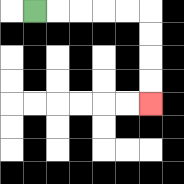{'start': '[1, 0]', 'end': '[6, 4]', 'path_directions': 'R,R,R,R,R,D,D,D,D', 'path_coordinates': '[[1, 0], [2, 0], [3, 0], [4, 0], [5, 0], [6, 0], [6, 1], [6, 2], [6, 3], [6, 4]]'}